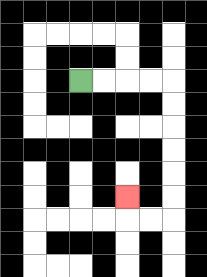{'start': '[3, 3]', 'end': '[5, 8]', 'path_directions': 'R,R,R,R,D,D,D,D,D,D,L,L,U', 'path_coordinates': '[[3, 3], [4, 3], [5, 3], [6, 3], [7, 3], [7, 4], [7, 5], [7, 6], [7, 7], [7, 8], [7, 9], [6, 9], [5, 9], [5, 8]]'}